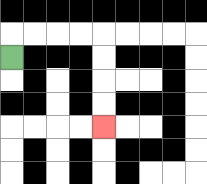{'start': '[0, 2]', 'end': '[4, 5]', 'path_directions': 'U,R,R,R,R,D,D,D,D', 'path_coordinates': '[[0, 2], [0, 1], [1, 1], [2, 1], [3, 1], [4, 1], [4, 2], [4, 3], [4, 4], [4, 5]]'}